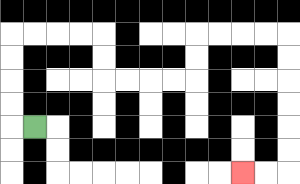{'start': '[1, 5]', 'end': '[10, 7]', 'path_directions': 'L,U,U,U,U,R,R,R,R,D,D,R,R,R,R,U,U,R,R,R,R,D,D,D,D,D,D,L,L', 'path_coordinates': '[[1, 5], [0, 5], [0, 4], [0, 3], [0, 2], [0, 1], [1, 1], [2, 1], [3, 1], [4, 1], [4, 2], [4, 3], [5, 3], [6, 3], [7, 3], [8, 3], [8, 2], [8, 1], [9, 1], [10, 1], [11, 1], [12, 1], [12, 2], [12, 3], [12, 4], [12, 5], [12, 6], [12, 7], [11, 7], [10, 7]]'}